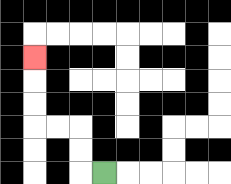{'start': '[4, 7]', 'end': '[1, 2]', 'path_directions': 'L,U,U,L,L,U,U,U', 'path_coordinates': '[[4, 7], [3, 7], [3, 6], [3, 5], [2, 5], [1, 5], [1, 4], [1, 3], [1, 2]]'}